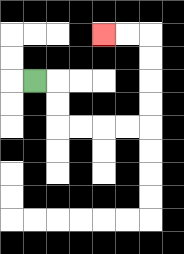{'start': '[1, 3]', 'end': '[4, 1]', 'path_directions': 'R,D,D,R,R,R,R,U,U,U,U,L,L', 'path_coordinates': '[[1, 3], [2, 3], [2, 4], [2, 5], [3, 5], [4, 5], [5, 5], [6, 5], [6, 4], [6, 3], [6, 2], [6, 1], [5, 1], [4, 1]]'}